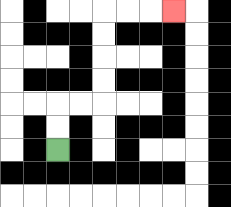{'start': '[2, 6]', 'end': '[7, 0]', 'path_directions': 'U,U,R,R,U,U,U,U,R,R,R', 'path_coordinates': '[[2, 6], [2, 5], [2, 4], [3, 4], [4, 4], [4, 3], [4, 2], [4, 1], [4, 0], [5, 0], [6, 0], [7, 0]]'}